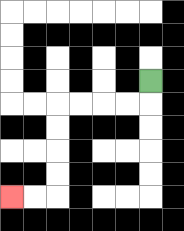{'start': '[6, 3]', 'end': '[0, 8]', 'path_directions': 'D,L,L,L,L,D,D,D,D,L,L', 'path_coordinates': '[[6, 3], [6, 4], [5, 4], [4, 4], [3, 4], [2, 4], [2, 5], [2, 6], [2, 7], [2, 8], [1, 8], [0, 8]]'}